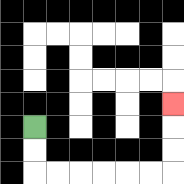{'start': '[1, 5]', 'end': '[7, 4]', 'path_directions': 'D,D,R,R,R,R,R,R,U,U,U', 'path_coordinates': '[[1, 5], [1, 6], [1, 7], [2, 7], [3, 7], [4, 7], [5, 7], [6, 7], [7, 7], [7, 6], [7, 5], [7, 4]]'}